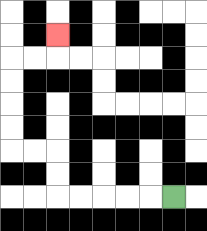{'start': '[7, 8]', 'end': '[2, 1]', 'path_directions': 'L,L,L,L,L,U,U,L,L,U,U,U,U,R,R,U', 'path_coordinates': '[[7, 8], [6, 8], [5, 8], [4, 8], [3, 8], [2, 8], [2, 7], [2, 6], [1, 6], [0, 6], [0, 5], [0, 4], [0, 3], [0, 2], [1, 2], [2, 2], [2, 1]]'}